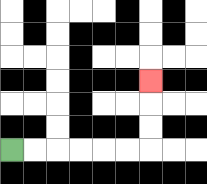{'start': '[0, 6]', 'end': '[6, 3]', 'path_directions': 'R,R,R,R,R,R,U,U,U', 'path_coordinates': '[[0, 6], [1, 6], [2, 6], [3, 6], [4, 6], [5, 6], [6, 6], [6, 5], [6, 4], [6, 3]]'}